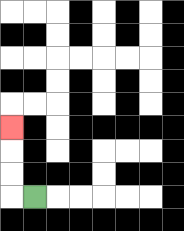{'start': '[1, 8]', 'end': '[0, 5]', 'path_directions': 'L,U,U,U', 'path_coordinates': '[[1, 8], [0, 8], [0, 7], [0, 6], [0, 5]]'}